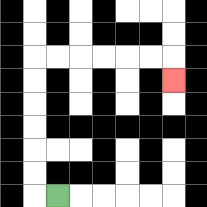{'start': '[2, 8]', 'end': '[7, 3]', 'path_directions': 'L,U,U,U,U,U,U,R,R,R,R,R,R,D', 'path_coordinates': '[[2, 8], [1, 8], [1, 7], [1, 6], [1, 5], [1, 4], [1, 3], [1, 2], [2, 2], [3, 2], [4, 2], [5, 2], [6, 2], [7, 2], [7, 3]]'}